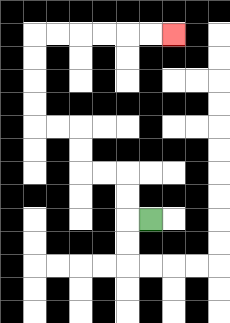{'start': '[6, 9]', 'end': '[7, 1]', 'path_directions': 'L,U,U,L,L,U,U,L,L,U,U,U,U,R,R,R,R,R,R', 'path_coordinates': '[[6, 9], [5, 9], [5, 8], [5, 7], [4, 7], [3, 7], [3, 6], [3, 5], [2, 5], [1, 5], [1, 4], [1, 3], [1, 2], [1, 1], [2, 1], [3, 1], [4, 1], [5, 1], [6, 1], [7, 1]]'}